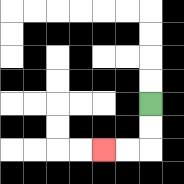{'start': '[6, 4]', 'end': '[4, 6]', 'path_directions': 'D,D,L,L', 'path_coordinates': '[[6, 4], [6, 5], [6, 6], [5, 6], [4, 6]]'}